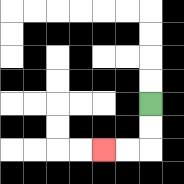{'start': '[6, 4]', 'end': '[4, 6]', 'path_directions': 'D,D,L,L', 'path_coordinates': '[[6, 4], [6, 5], [6, 6], [5, 6], [4, 6]]'}